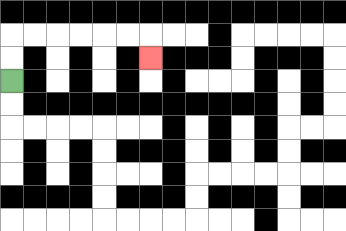{'start': '[0, 3]', 'end': '[6, 2]', 'path_directions': 'U,U,R,R,R,R,R,R,D', 'path_coordinates': '[[0, 3], [0, 2], [0, 1], [1, 1], [2, 1], [3, 1], [4, 1], [5, 1], [6, 1], [6, 2]]'}